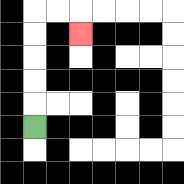{'start': '[1, 5]', 'end': '[3, 1]', 'path_directions': 'U,U,U,U,U,R,R,D', 'path_coordinates': '[[1, 5], [1, 4], [1, 3], [1, 2], [1, 1], [1, 0], [2, 0], [3, 0], [3, 1]]'}